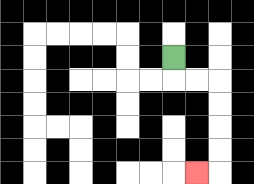{'start': '[7, 2]', 'end': '[8, 7]', 'path_directions': 'D,R,R,D,D,D,D,L', 'path_coordinates': '[[7, 2], [7, 3], [8, 3], [9, 3], [9, 4], [9, 5], [9, 6], [9, 7], [8, 7]]'}